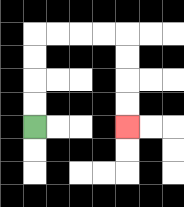{'start': '[1, 5]', 'end': '[5, 5]', 'path_directions': 'U,U,U,U,R,R,R,R,D,D,D,D', 'path_coordinates': '[[1, 5], [1, 4], [1, 3], [1, 2], [1, 1], [2, 1], [3, 1], [4, 1], [5, 1], [5, 2], [5, 3], [5, 4], [5, 5]]'}